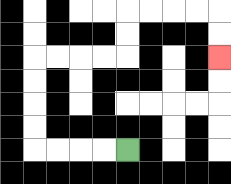{'start': '[5, 6]', 'end': '[9, 2]', 'path_directions': 'L,L,L,L,U,U,U,U,R,R,R,R,U,U,R,R,R,R,D,D', 'path_coordinates': '[[5, 6], [4, 6], [3, 6], [2, 6], [1, 6], [1, 5], [1, 4], [1, 3], [1, 2], [2, 2], [3, 2], [4, 2], [5, 2], [5, 1], [5, 0], [6, 0], [7, 0], [8, 0], [9, 0], [9, 1], [9, 2]]'}